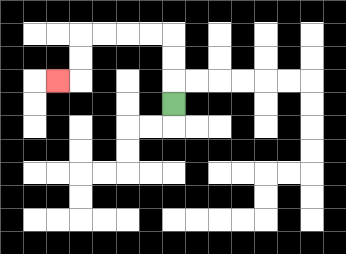{'start': '[7, 4]', 'end': '[2, 3]', 'path_directions': 'U,U,U,L,L,L,L,D,D,L', 'path_coordinates': '[[7, 4], [7, 3], [7, 2], [7, 1], [6, 1], [5, 1], [4, 1], [3, 1], [3, 2], [3, 3], [2, 3]]'}